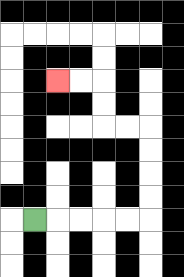{'start': '[1, 9]', 'end': '[2, 3]', 'path_directions': 'R,R,R,R,R,U,U,U,U,L,L,U,U,L,L', 'path_coordinates': '[[1, 9], [2, 9], [3, 9], [4, 9], [5, 9], [6, 9], [6, 8], [6, 7], [6, 6], [6, 5], [5, 5], [4, 5], [4, 4], [4, 3], [3, 3], [2, 3]]'}